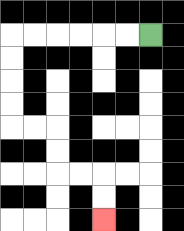{'start': '[6, 1]', 'end': '[4, 9]', 'path_directions': 'L,L,L,L,L,L,D,D,D,D,R,R,D,D,R,R,D,D', 'path_coordinates': '[[6, 1], [5, 1], [4, 1], [3, 1], [2, 1], [1, 1], [0, 1], [0, 2], [0, 3], [0, 4], [0, 5], [1, 5], [2, 5], [2, 6], [2, 7], [3, 7], [4, 7], [4, 8], [4, 9]]'}